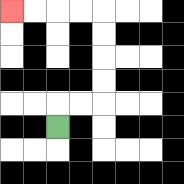{'start': '[2, 5]', 'end': '[0, 0]', 'path_directions': 'U,R,R,U,U,U,U,L,L,L,L', 'path_coordinates': '[[2, 5], [2, 4], [3, 4], [4, 4], [4, 3], [4, 2], [4, 1], [4, 0], [3, 0], [2, 0], [1, 0], [0, 0]]'}